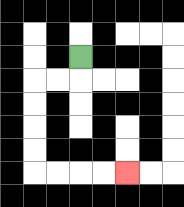{'start': '[3, 2]', 'end': '[5, 7]', 'path_directions': 'D,L,L,D,D,D,D,R,R,R,R', 'path_coordinates': '[[3, 2], [3, 3], [2, 3], [1, 3], [1, 4], [1, 5], [1, 6], [1, 7], [2, 7], [3, 7], [4, 7], [5, 7]]'}